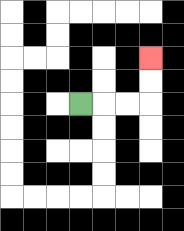{'start': '[3, 4]', 'end': '[6, 2]', 'path_directions': 'R,R,R,U,U', 'path_coordinates': '[[3, 4], [4, 4], [5, 4], [6, 4], [6, 3], [6, 2]]'}